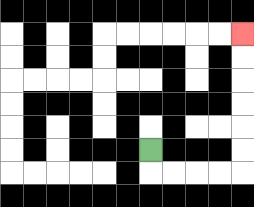{'start': '[6, 6]', 'end': '[10, 1]', 'path_directions': 'D,R,R,R,R,U,U,U,U,U,U', 'path_coordinates': '[[6, 6], [6, 7], [7, 7], [8, 7], [9, 7], [10, 7], [10, 6], [10, 5], [10, 4], [10, 3], [10, 2], [10, 1]]'}